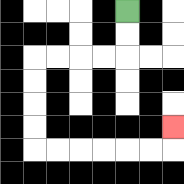{'start': '[5, 0]', 'end': '[7, 5]', 'path_directions': 'D,D,L,L,L,L,D,D,D,D,R,R,R,R,R,R,U', 'path_coordinates': '[[5, 0], [5, 1], [5, 2], [4, 2], [3, 2], [2, 2], [1, 2], [1, 3], [1, 4], [1, 5], [1, 6], [2, 6], [3, 6], [4, 6], [5, 6], [6, 6], [7, 6], [7, 5]]'}